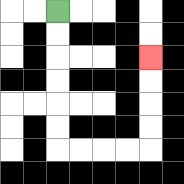{'start': '[2, 0]', 'end': '[6, 2]', 'path_directions': 'D,D,D,D,D,D,R,R,R,R,U,U,U,U', 'path_coordinates': '[[2, 0], [2, 1], [2, 2], [2, 3], [2, 4], [2, 5], [2, 6], [3, 6], [4, 6], [5, 6], [6, 6], [6, 5], [6, 4], [6, 3], [6, 2]]'}